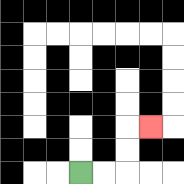{'start': '[3, 7]', 'end': '[6, 5]', 'path_directions': 'R,R,U,U,R', 'path_coordinates': '[[3, 7], [4, 7], [5, 7], [5, 6], [5, 5], [6, 5]]'}